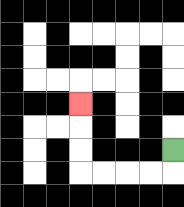{'start': '[7, 6]', 'end': '[3, 4]', 'path_directions': 'D,L,L,L,L,U,U,U', 'path_coordinates': '[[7, 6], [7, 7], [6, 7], [5, 7], [4, 7], [3, 7], [3, 6], [3, 5], [3, 4]]'}